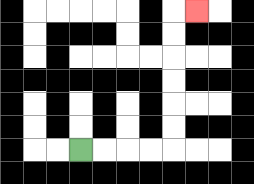{'start': '[3, 6]', 'end': '[8, 0]', 'path_directions': 'R,R,R,R,U,U,U,U,U,U,R', 'path_coordinates': '[[3, 6], [4, 6], [5, 6], [6, 6], [7, 6], [7, 5], [7, 4], [7, 3], [7, 2], [7, 1], [7, 0], [8, 0]]'}